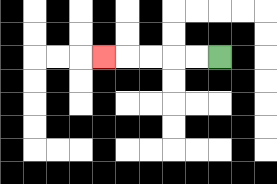{'start': '[9, 2]', 'end': '[4, 2]', 'path_directions': 'L,L,L,L,L', 'path_coordinates': '[[9, 2], [8, 2], [7, 2], [6, 2], [5, 2], [4, 2]]'}